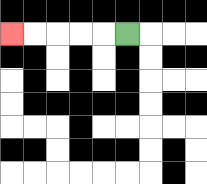{'start': '[5, 1]', 'end': '[0, 1]', 'path_directions': 'L,L,L,L,L', 'path_coordinates': '[[5, 1], [4, 1], [3, 1], [2, 1], [1, 1], [0, 1]]'}